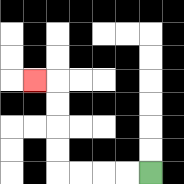{'start': '[6, 7]', 'end': '[1, 3]', 'path_directions': 'L,L,L,L,U,U,U,U,L', 'path_coordinates': '[[6, 7], [5, 7], [4, 7], [3, 7], [2, 7], [2, 6], [2, 5], [2, 4], [2, 3], [1, 3]]'}